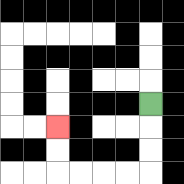{'start': '[6, 4]', 'end': '[2, 5]', 'path_directions': 'D,D,D,L,L,L,L,U,U', 'path_coordinates': '[[6, 4], [6, 5], [6, 6], [6, 7], [5, 7], [4, 7], [3, 7], [2, 7], [2, 6], [2, 5]]'}